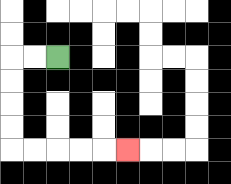{'start': '[2, 2]', 'end': '[5, 6]', 'path_directions': 'L,L,D,D,D,D,R,R,R,R,R', 'path_coordinates': '[[2, 2], [1, 2], [0, 2], [0, 3], [0, 4], [0, 5], [0, 6], [1, 6], [2, 6], [3, 6], [4, 6], [5, 6]]'}